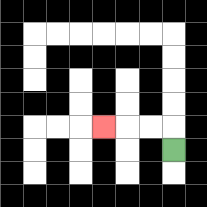{'start': '[7, 6]', 'end': '[4, 5]', 'path_directions': 'U,L,L,L', 'path_coordinates': '[[7, 6], [7, 5], [6, 5], [5, 5], [4, 5]]'}